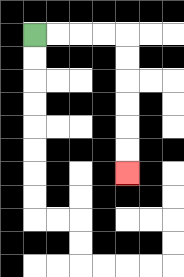{'start': '[1, 1]', 'end': '[5, 7]', 'path_directions': 'R,R,R,R,D,D,D,D,D,D', 'path_coordinates': '[[1, 1], [2, 1], [3, 1], [4, 1], [5, 1], [5, 2], [5, 3], [5, 4], [5, 5], [5, 6], [5, 7]]'}